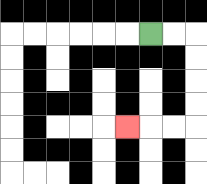{'start': '[6, 1]', 'end': '[5, 5]', 'path_directions': 'R,R,D,D,D,D,L,L,L', 'path_coordinates': '[[6, 1], [7, 1], [8, 1], [8, 2], [8, 3], [8, 4], [8, 5], [7, 5], [6, 5], [5, 5]]'}